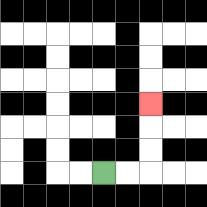{'start': '[4, 7]', 'end': '[6, 4]', 'path_directions': 'R,R,U,U,U', 'path_coordinates': '[[4, 7], [5, 7], [6, 7], [6, 6], [6, 5], [6, 4]]'}